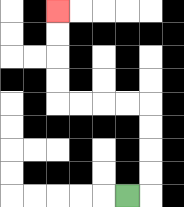{'start': '[5, 8]', 'end': '[2, 0]', 'path_directions': 'R,U,U,U,U,L,L,L,L,U,U,U,U', 'path_coordinates': '[[5, 8], [6, 8], [6, 7], [6, 6], [6, 5], [6, 4], [5, 4], [4, 4], [3, 4], [2, 4], [2, 3], [2, 2], [2, 1], [2, 0]]'}